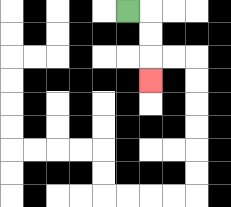{'start': '[5, 0]', 'end': '[6, 3]', 'path_directions': 'R,D,D,D', 'path_coordinates': '[[5, 0], [6, 0], [6, 1], [6, 2], [6, 3]]'}